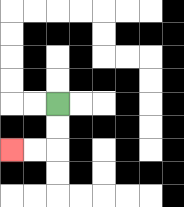{'start': '[2, 4]', 'end': '[0, 6]', 'path_directions': 'D,D,L,L', 'path_coordinates': '[[2, 4], [2, 5], [2, 6], [1, 6], [0, 6]]'}